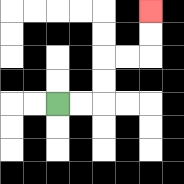{'start': '[2, 4]', 'end': '[6, 0]', 'path_directions': 'R,R,U,U,R,R,U,U', 'path_coordinates': '[[2, 4], [3, 4], [4, 4], [4, 3], [4, 2], [5, 2], [6, 2], [6, 1], [6, 0]]'}